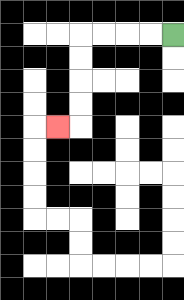{'start': '[7, 1]', 'end': '[2, 5]', 'path_directions': 'L,L,L,L,D,D,D,D,L', 'path_coordinates': '[[7, 1], [6, 1], [5, 1], [4, 1], [3, 1], [3, 2], [3, 3], [3, 4], [3, 5], [2, 5]]'}